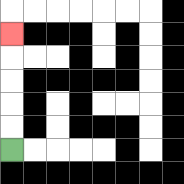{'start': '[0, 6]', 'end': '[0, 1]', 'path_directions': 'U,U,U,U,U', 'path_coordinates': '[[0, 6], [0, 5], [0, 4], [0, 3], [0, 2], [0, 1]]'}